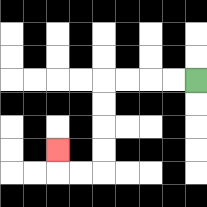{'start': '[8, 3]', 'end': '[2, 6]', 'path_directions': 'L,L,L,L,D,D,D,D,L,L,U', 'path_coordinates': '[[8, 3], [7, 3], [6, 3], [5, 3], [4, 3], [4, 4], [4, 5], [4, 6], [4, 7], [3, 7], [2, 7], [2, 6]]'}